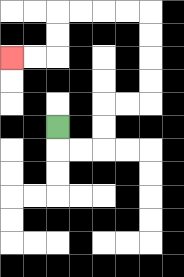{'start': '[2, 5]', 'end': '[0, 2]', 'path_directions': 'D,R,R,U,U,R,R,U,U,U,U,L,L,L,L,D,D,L,L', 'path_coordinates': '[[2, 5], [2, 6], [3, 6], [4, 6], [4, 5], [4, 4], [5, 4], [6, 4], [6, 3], [6, 2], [6, 1], [6, 0], [5, 0], [4, 0], [3, 0], [2, 0], [2, 1], [2, 2], [1, 2], [0, 2]]'}